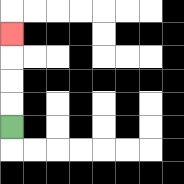{'start': '[0, 5]', 'end': '[0, 1]', 'path_directions': 'U,U,U,U', 'path_coordinates': '[[0, 5], [0, 4], [0, 3], [0, 2], [0, 1]]'}